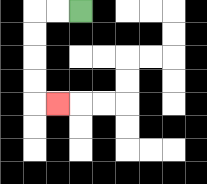{'start': '[3, 0]', 'end': '[2, 4]', 'path_directions': 'L,L,D,D,D,D,R', 'path_coordinates': '[[3, 0], [2, 0], [1, 0], [1, 1], [1, 2], [1, 3], [1, 4], [2, 4]]'}